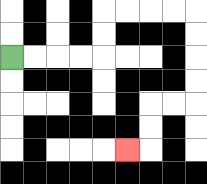{'start': '[0, 2]', 'end': '[5, 6]', 'path_directions': 'R,R,R,R,U,U,R,R,R,R,D,D,D,D,L,L,D,D,L', 'path_coordinates': '[[0, 2], [1, 2], [2, 2], [3, 2], [4, 2], [4, 1], [4, 0], [5, 0], [6, 0], [7, 0], [8, 0], [8, 1], [8, 2], [8, 3], [8, 4], [7, 4], [6, 4], [6, 5], [6, 6], [5, 6]]'}